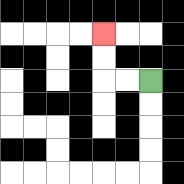{'start': '[6, 3]', 'end': '[4, 1]', 'path_directions': 'L,L,U,U', 'path_coordinates': '[[6, 3], [5, 3], [4, 3], [4, 2], [4, 1]]'}